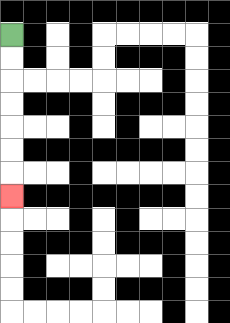{'start': '[0, 1]', 'end': '[0, 8]', 'path_directions': 'D,D,D,D,D,D,D', 'path_coordinates': '[[0, 1], [0, 2], [0, 3], [0, 4], [0, 5], [0, 6], [0, 7], [0, 8]]'}